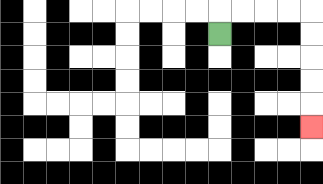{'start': '[9, 1]', 'end': '[13, 5]', 'path_directions': 'U,R,R,R,R,D,D,D,D,D', 'path_coordinates': '[[9, 1], [9, 0], [10, 0], [11, 0], [12, 0], [13, 0], [13, 1], [13, 2], [13, 3], [13, 4], [13, 5]]'}